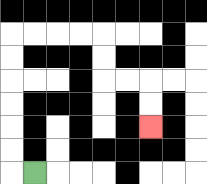{'start': '[1, 7]', 'end': '[6, 5]', 'path_directions': 'L,U,U,U,U,U,U,R,R,R,R,D,D,R,R,D,D', 'path_coordinates': '[[1, 7], [0, 7], [0, 6], [0, 5], [0, 4], [0, 3], [0, 2], [0, 1], [1, 1], [2, 1], [3, 1], [4, 1], [4, 2], [4, 3], [5, 3], [6, 3], [6, 4], [6, 5]]'}